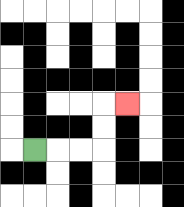{'start': '[1, 6]', 'end': '[5, 4]', 'path_directions': 'R,R,R,U,U,R', 'path_coordinates': '[[1, 6], [2, 6], [3, 6], [4, 6], [4, 5], [4, 4], [5, 4]]'}